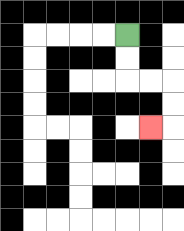{'start': '[5, 1]', 'end': '[6, 5]', 'path_directions': 'D,D,R,R,D,D,L', 'path_coordinates': '[[5, 1], [5, 2], [5, 3], [6, 3], [7, 3], [7, 4], [7, 5], [6, 5]]'}